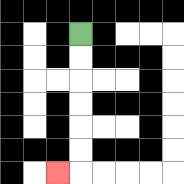{'start': '[3, 1]', 'end': '[2, 7]', 'path_directions': 'D,D,D,D,D,D,L', 'path_coordinates': '[[3, 1], [3, 2], [3, 3], [3, 4], [3, 5], [3, 6], [3, 7], [2, 7]]'}